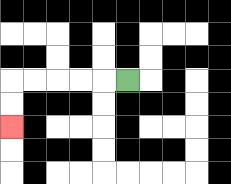{'start': '[5, 3]', 'end': '[0, 5]', 'path_directions': 'L,L,L,L,L,D,D', 'path_coordinates': '[[5, 3], [4, 3], [3, 3], [2, 3], [1, 3], [0, 3], [0, 4], [0, 5]]'}